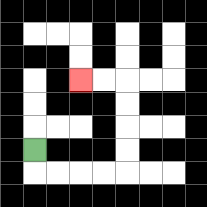{'start': '[1, 6]', 'end': '[3, 3]', 'path_directions': 'D,R,R,R,R,U,U,U,U,L,L', 'path_coordinates': '[[1, 6], [1, 7], [2, 7], [3, 7], [4, 7], [5, 7], [5, 6], [5, 5], [5, 4], [5, 3], [4, 3], [3, 3]]'}